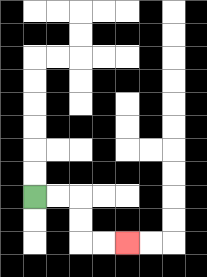{'start': '[1, 8]', 'end': '[5, 10]', 'path_directions': 'R,R,D,D,R,R', 'path_coordinates': '[[1, 8], [2, 8], [3, 8], [3, 9], [3, 10], [4, 10], [5, 10]]'}